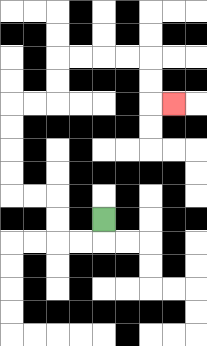{'start': '[4, 9]', 'end': '[7, 4]', 'path_directions': 'D,L,L,U,U,L,L,U,U,U,U,R,R,U,U,R,R,R,R,D,D,R', 'path_coordinates': '[[4, 9], [4, 10], [3, 10], [2, 10], [2, 9], [2, 8], [1, 8], [0, 8], [0, 7], [0, 6], [0, 5], [0, 4], [1, 4], [2, 4], [2, 3], [2, 2], [3, 2], [4, 2], [5, 2], [6, 2], [6, 3], [6, 4], [7, 4]]'}